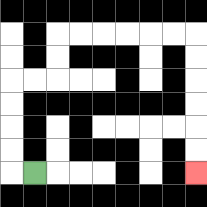{'start': '[1, 7]', 'end': '[8, 7]', 'path_directions': 'L,U,U,U,U,R,R,U,U,R,R,R,R,R,R,D,D,D,D,D,D', 'path_coordinates': '[[1, 7], [0, 7], [0, 6], [0, 5], [0, 4], [0, 3], [1, 3], [2, 3], [2, 2], [2, 1], [3, 1], [4, 1], [5, 1], [6, 1], [7, 1], [8, 1], [8, 2], [8, 3], [8, 4], [8, 5], [8, 6], [8, 7]]'}